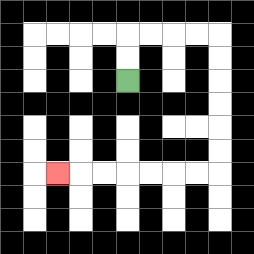{'start': '[5, 3]', 'end': '[2, 7]', 'path_directions': 'U,U,R,R,R,R,D,D,D,D,D,D,L,L,L,L,L,L,L', 'path_coordinates': '[[5, 3], [5, 2], [5, 1], [6, 1], [7, 1], [8, 1], [9, 1], [9, 2], [9, 3], [9, 4], [9, 5], [9, 6], [9, 7], [8, 7], [7, 7], [6, 7], [5, 7], [4, 7], [3, 7], [2, 7]]'}